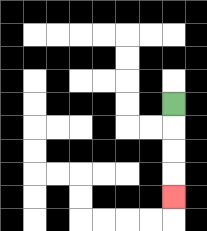{'start': '[7, 4]', 'end': '[7, 8]', 'path_directions': 'D,D,D,D', 'path_coordinates': '[[7, 4], [7, 5], [7, 6], [7, 7], [7, 8]]'}